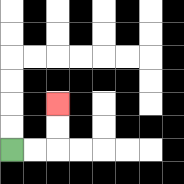{'start': '[0, 6]', 'end': '[2, 4]', 'path_directions': 'R,R,U,U', 'path_coordinates': '[[0, 6], [1, 6], [2, 6], [2, 5], [2, 4]]'}